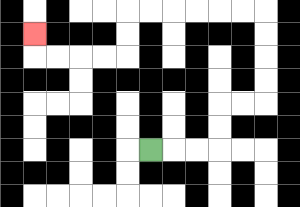{'start': '[6, 6]', 'end': '[1, 1]', 'path_directions': 'R,R,R,U,U,R,R,U,U,U,U,L,L,L,L,L,L,D,D,L,L,L,L,U', 'path_coordinates': '[[6, 6], [7, 6], [8, 6], [9, 6], [9, 5], [9, 4], [10, 4], [11, 4], [11, 3], [11, 2], [11, 1], [11, 0], [10, 0], [9, 0], [8, 0], [7, 0], [6, 0], [5, 0], [5, 1], [5, 2], [4, 2], [3, 2], [2, 2], [1, 2], [1, 1]]'}